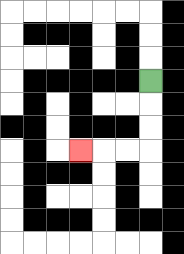{'start': '[6, 3]', 'end': '[3, 6]', 'path_directions': 'D,D,D,L,L,L', 'path_coordinates': '[[6, 3], [6, 4], [6, 5], [6, 6], [5, 6], [4, 6], [3, 6]]'}